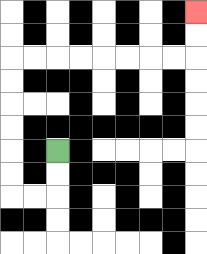{'start': '[2, 6]', 'end': '[8, 0]', 'path_directions': 'D,D,L,L,U,U,U,U,U,U,R,R,R,R,R,R,R,R,U,U', 'path_coordinates': '[[2, 6], [2, 7], [2, 8], [1, 8], [0, 8], [0, 7], [0, 6], [0, 5], [0, 4], [0, 3], [0, 2], [1, 2], [2, 2], [3, 2], [4, 2], [5, 2], [6, 2], [7, 2], [8, 2], [8, 1], [8, 0]]'}